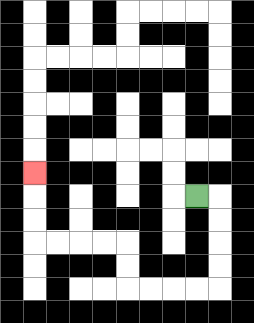{'start': '[8, 8]', 'end': '[1, 7]', 'path_directions': 'R,D,D,D,D,L,L,L,L,U,U,L,L,L,L,U,U,U', 'path_coordinates': '[[8, 8], [9, 8], [9, 9], [9, 10], [9, 11], [9, 12], [8, 12], [7, 12], [6, 12], [5, 12], [5, 11], [5, 10], [4, 10], [3, 10], [2, 10], [1, 10], [1, 9], [1, 8], [1, 7]]'}